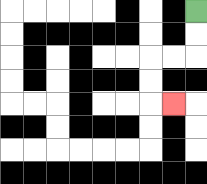{'start': '[8, 0]', 'end': '[7, 4]', 'path_directions': 'D,D,L,L,D,D,R', 'path_coordinates': '[[8, 0], [8, 1], [8, 2], [7, 2], [6, 2], [6, 3], [6, 4], [7, 4]]'}